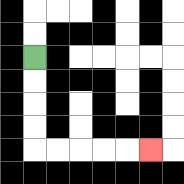{'start': '[1, 2]', 'end': '[6, 6]', 'path_directions': 'D,D,D,D,R,R,R,R,R', 'path_coordinates': '[[1, 2], [1, 3], [1, 4], [1, 5], [1, 6], [2, 6], [3, 6], [4, 6], [5, 6], [6, 6]]'}